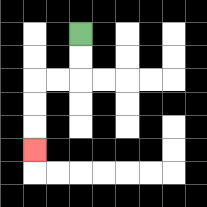{'start': '[3, 1]', 'end': '[1, 6]', 'path_directions': 'D,D,L,L,D,D,D', 'path_coordinates': '[[3, 1], [3, 2], [3, 3], [2, 3], [1, 3], [1, 4], [1, 5], [1, 6]]'}